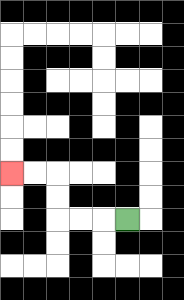{'start': '[5, 9]', 'end': '[0, 7]', 'path_directions': 'L,L,L,U,U,L,L', 'path_coordinates': '[[5, 9], [4, 9], [3, 9], [2, 9], [2, 8], [2, 7], [1, 7], [0, 7]]'}